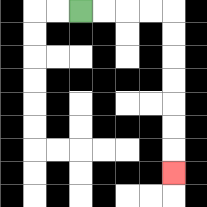{'start': '[3, 0]', 'end': '[7, 7]', 'path_directions': 'R,R,R,R,D,D,D,D,D,D,D', 'path_coordinates': '[[3, 0], [4, 0], [5, 0], [6, 0], [7, 0], [7, 1], [7, 2], [7, 3], [7, 4], [7, 5], [7, 6], [7, 7]]'}